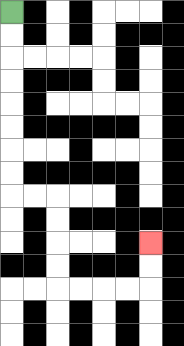{'start': '[0, 0]', 'end': '[6, 10]', 'path_directions': 'D,D,D,D,D,D,D,D,R,R,D,D,D,D,R,R,R,R,U,U', 'path_coordinates': '[[0, 0], [0, 1], [0, 2], [0, 3], [0, 4], [0, 5], [0, 6], [0, 7], [0, 8], [1, 8], [2, 8], [2, 9], [2, 10], [2, 11], [2, 12], [3, 12], [4, 12], [5, 12], [6, 12], [6, 11], [6, 10]]'}